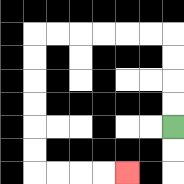{'start': '[7, 5]', 'end': '[5, 7]', 'path_directions': 'U,U,U,U,L,L,L,L,L,L,D,D,D,D,D,D,R,R,R,R', 'path_coordinates': '[[7, 5], [7, 4], [7, 3], [7, 2], [7, 1], [6, 1], [5, 1], [4, 1], [3, 1], [2, 1], [1, 1], [1, 2], [1, 3], [1, 4], [1, 5], [1, 6], [1, 7], [2, 7], [3, 7], [4, 7], [5, 7]]'}